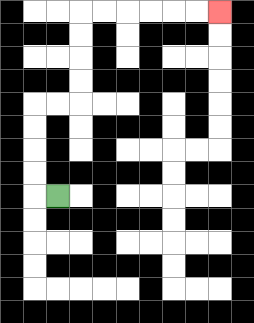{'start': '[2, 8]', 'end': '[9, 0]', 'path_directions': 'L,U,U,U,U,R,R,U,U,U,U,R,R,R,R,R,R', 'path_coordinates': '[[2, 8], [1, 8], [1, 7], [1, 6], [1, 5], [1, 4], [2, 4], [3, 4], [3, 3], [3, 2], [3, 1], [3, 0], [4, 0], [5, 0], [6, 0], [7, 0], [8, 0], [9, 0]]'}